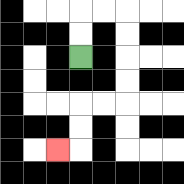{'start': '[3, 2]', 'end': '[2, 6]', 'path_directions': 'U,U,R,R,D,D,D,D,L,L,D,D,L', 'path_coordinates': '[[3, 2], [3, 1], [3, 0], [4, 0], [5, 0], [5, 1], [5, 2], [5, 3], [5, 4], [4, 4], [3, 4], [3, 5], [3, 6], [2, 6]]'}